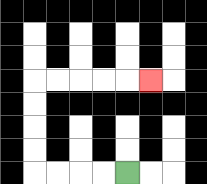{'start': '[5, 7]', 'end': '[6, 3]', 'path_directions': 'L,L,L,L,U,U,U,U,R,R,R,R,R', 'path_coordinates': '[[5, 7], [4, 7], [3, 7], [2, 7], [1, 7], [1, 6], [1, 5], [1, 4], [1, 3], [2, 3], [3, 3], [4, 3], [5, 3], [6, 3]]'}